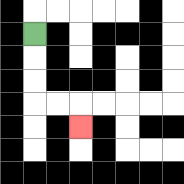{'start': '[1, 1]', 'end': '[3, 5]', 'path_directions': 'D,D,D,R,R,D', 'path_coordinates': '[[1, 1], [1, 2], [1, 3], [1, 4], [2, 4], [3, 4], [3, 5]]'}